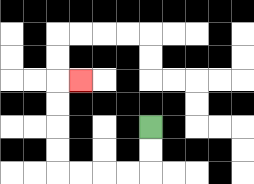{'start': '[6, 5]', 'end': '[3, 3]', 'path_directions': 'D,D,L,L,L,L,U,U,U,U,R', 'path_coordinates': '[[6, 5], [6, 6], [6, 7], [5, 7], [4, 7], [3, 7], [2, 7], [2, 6], [2, 5], [2, 4], [2, 3], [3, 3]]'}